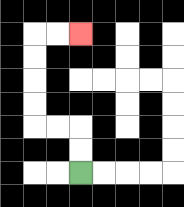{'start': '[3, 7]', 'end': '[3, 1]', 'path_directions': 'U,U,L,L,U,U,U,U,R,R', 'path_coordinates': '[[3, 7], [3, 6], [3, 5], [2, 5], [1, 5], [1, 4], [1, 3], [1, 2], [1, 1], [2, 1], [3, 1]]'}